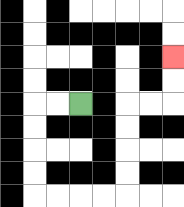{'start': '[3, 4]', 'end': '[7, 2]', 'path_directions': 'L,L,D,D,D,D,R,R,R,R,U,U,U,U,R,R,U,U', 'path_coordinates': '[[3, 4], [2, 4], [1, 4], [1, 5], [1, 6], [1, 7], [1, 8], [2, 8], [3, 8], [4, 8], [5, 8], [5, 7], [5, 6], [5, 5], [5, 4], [6, 4], [7, 4], [7, 3], [7, 2]]'}